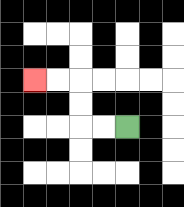{'start': '[5, 5]', 'end': '[1, 3]', 'path_directions': 'L,L,U,U,L,L', 'path_coordinates': '[[5, 5], [4, 5], [3, 5], [3, 4], [3, 3], [2, 3], [1, 3]]'}